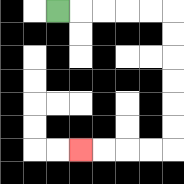{'start': '[2, 0]', 'end': '[3, 6]', 'path_directions': 'R,R,R,R,R,D,D,D,D,D,D,L,L,L,L', 'path_coordinates': '[[2, 0], [3, 0], [4, 0], [5, 0], [6, 0], [7, 0], [7, 1], [7, 2], [7, 3], [7, 4], [7, 5], [7, 6], [6, 6], [5, 6], [4, 6], [3, 6]]'}